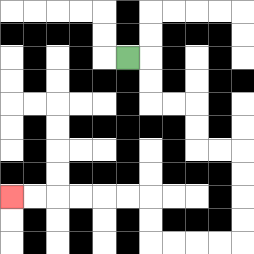{'start': '[5, 2]', 'end': '[0, 8]', 'path_directions': 'R,D,D,R,R,D,D,R,R,D,D,D,D,L,L,L,L,U,U,L,L,L,L,L,L', 'path_coordinates': '[[5, 2], [6, 2], [6, 3], [6, 4], [7, 4], [8, 4], [8, 5], [8, 6], [9, 6], [10, 6], [10, 7], [10, 8], [10, 9], [10, 10], [9, 10], [8, 10], [7, 10], [6, 10], [6, 9], [6, 8], [5, 8], [4, 8], [3, 8], [2, 8], [1, 8], [0, 8]]'}